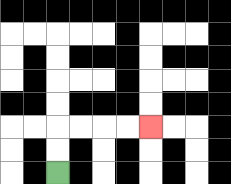{'start': '[2, 7]', 'end': '[6, 5]', 'path_directions': 'U,U,R,R,R,R', 'path_coordinates': '[[2, 7], [2, 6], [2, 5], [3, 5], [4, 5], [5, 5], [6, 5]]'}